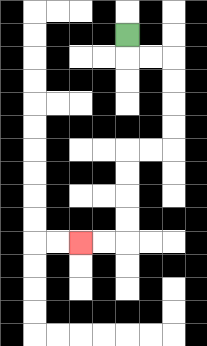{'start': '[5, 1]', 'end': '[3, 10]', 'path_directions': 'D,R,R,D,D,D,D,L,L,D,D,D,D,L,L', 'path_coordinates': '[[5, 1], [5, 2], [6, 2], [7, 2], [7, 3], [7, 4], [7, 5], [7, 6], [6, 6], [5, 6], [5, 7], [5, 8], [5, 9], [5, 10], [4, 10], [3, 10]]'}